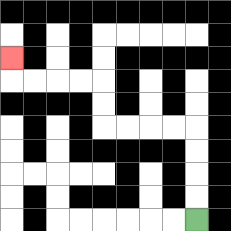{'start': '[8, 9]', 'end': '[0, 2]', 'path_directions': 'U,U,U,U,L,L,L,L,U,U,L,L,L,L,U', 'path_coordinates': '[[8, 9], [8, 8], [8, 7], [8, 6], [8, 5], [7, 5], [6, 5], [5, 5], [4, 5], [4, 4], [4, 3], [3, 3], [2, 3], [1, 3], [0, 3], [0, 2]]'}